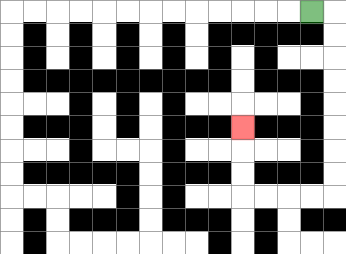{'start': '[13, 0]', 'end': '[10, 5]', 'path_directions': 'R,D,D,D,D,D,D,D,D,L,L,L,L,U,U,U', 'path_coordinates': '[[13, 0], [14, 0], [14, 1], [14, 2], [14, 3], [14, 4], [14, 5], [14, 6], [14, 7], [14, 8], [13, 8], [12, 8], [11, 8], [10, 8], [10, 7], [10, 6], [10, 5]]'}